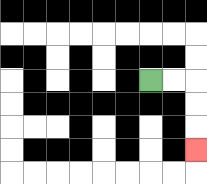{'start': '[6, 3]', 'end': '[8, 6]', 'path_directions': 'R,R,D,D,D', 'path_coordinates': '[[6, 3], [7, 3], [8, 3], [8, 4], [8, 5], [8, 6]]'}